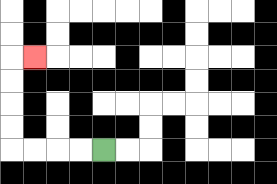{'start': '[4, 6]', 'end': '[1, 2]', 'path_directions': 'L,L,L,L,U,U,U,U,R', 'path_coordinates': '[[4, 6], [3, 6], [2, 6], [1, 6], [0, 6], [0, 5], [0, 4], [0, 3], [0, 2], [1, 2]]'}